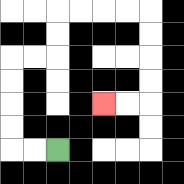{'start': '[2, 6]', 'end': '[4, 4]', 'path_directions': 'L,L,U,U,U,U,R,R,U,U,R,R,R,R,D,D,D,D,L,L', 'path_coordinates': '[[2, 6], [1, 6], [0, 6], [0, 5], [0, 4], [0, 3], [0, 2], [1, 2], [2, 2], [2, 1], [2, 0], [3, 0], [4, 0], [5, 0], [6, 0], [6, 1], [6, 2], [6, 3], [6, 4], [5, 4], [4, 4]]'}